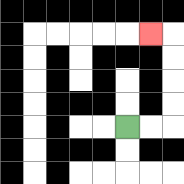{'start': '[5, 5]', 'end': '[6, 1]', 'path_directions': 'R,R,U,U,U,U,L', 'path_coordinates': '[[5, 5], [6, 5], [7, 5], [7, 4], [7, 3], [7, 2], [7, 1], [6, 1]]'}